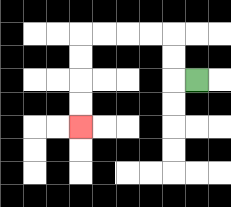{'start': '[8, 3]', 'end': '[3, 5]', 'path_directions': 'L,U,U,L,L,L,L,D,D,D,D', 'path_coordinates': '[[8, 3], [7, 3], [7, 2], [7, 1], [6, 1], [5, 1], [4, 1], [3, 1], [3, 2], [3, 3], [3, 4], [3, 5]]'}